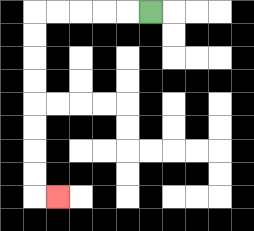{'start': '[6, 0]', 'end': '[2, 8]', 'path_directions': 'L,L,L,L,L,D,D,D,D,D,D,D,D,R', 'path_coordinates': '[[6, 0], [5, 0], [4, 0], [3, 0], [2, 0], [1, 0], [1, 1], [1, 2], [1, 3], [1, 4], [1, 5], [1, 6], [1, 7], [1, 8], [2, 8]]'}